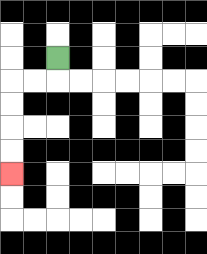{'start': '[2, 2]', 'end': '[0, 7]', 'path_directions': 'D,L,L,D,D,D,D', 'path_coordinates': '[[2, 2], [2, 3], [1, 3], [0, 3], [0, 4], [0, 5], [0, 6], [0, 7]]'}